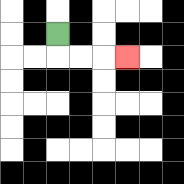{'start': '[2, 1]', 'end': '[5, 2]', 'path_directions': 'D,R,R,R', 'path_coordinates': '[[2, 1], [2, 2], [3, 2], [4, 2], [5, 2]]'}